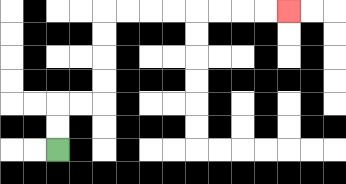{'start': '[2, 6]', 'end': '[12, 0]', 'path_directions': 'U,U,R,R,U,U,U,U,R,R,R,R,R,R,R,R', 'path_coordinates': '[[2, 6], [2, 5], [2, 4], [3, 4], [4, 4], [4, 3], [4, 2], [4, 1], [4, 0], [5, 0], [6, 0], [7, 0], [8, 0], [9, 0], [10, 0], [11, 0], [12, 0]]'}